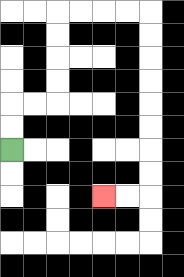{'start': '[0, 6]', 'end': '[4, 8]', 'path_directions': 'U,U,R,R,U,U,U,U,R,R,R,R,D,D,D,D,D,D,D,D,L,L', 'path_coordinates': '[[0, 6], [0, 5], [0, 4], [1, 4], [2, 4], [2, 3], [2, 2], [2, 1], [2, 0], [3, 0], [4, 0], [5, 0], [6, 0], [6, 1], [6, 2], [6, 3], [6, 4], [6, 5], [6, 6], [6, 7], [6, 8], [5, 8], [4, 8]]'}